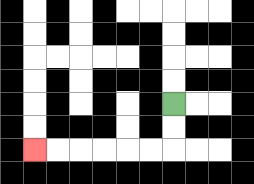{'start': '[7, 4]', 'end': '[1, 6]', 'path_directions': 'D,D,L,L,L,L,L,L', 'path_coordinates': '[[7, 4], [7, 5], [7, 6], [6, 6], [5, 6], [4, 6], [3, 6], [2, 6], [1, 6]]'}